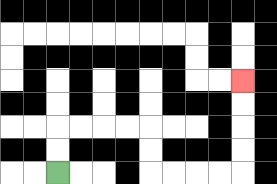{'start': '[2, 7]', 'end': '[10, 3]', 'path_directions': 'U,U,R,R,R,R,D,D,R,R,R,R,U,U,U,U', 'path_coordinates': '[[2, 7], [2, 6], [2, 5], [3, 5], [4, 5], [5, 5], [6, 5], [6, 6], [6, 7], [7, 7], [8, 7], [9, 7], [10, 7], [10, 6], [10, 5], [10, 4], [10, 3]]'}